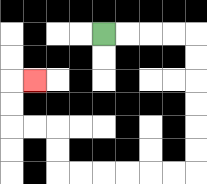{'start': '[4, 1]', 'end': '[1, 3]', 'path_directions': 'R,R,R,R,D,D,D,D,D,D,L,L,L,L,L,L,U,U,L,L,U,U,R', 'path_coordinates': '[[4, 1], [5, 1], [6, 1], [7, 1], [8, 1], [8, 2], [8, 3], [8, 4], [8, 5], [8, 6], [8, 7], [7, 7], [6, 7], [5, 7], [4, 7], [3, 7], [2, 7], [2, 6], [2, 5], [1, 5], [0, 5], [0, 4], [0, 3], [1, 3]]'}